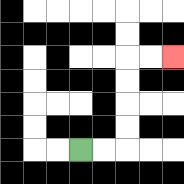{'start': '[3, 6]', 'end': '[7, 2]', 'path_directions': 'R,R,U,U,U,U,R,R', 'path_coordinates': '[[3, 6], [4, 6], [5, 6], [5, 5], [5, 4], [5, 3], [5, 2], [6, 2], [7, 2]]'}